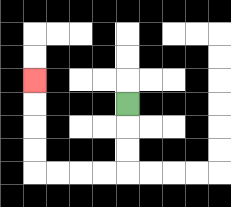{'start': '[5, 4]', 'end': '[1, 3]', 'path_directions': 'D,D,D,L,L,L,L,U,U,U,U', 'path_coordinates': '[[5, 4], [5, 5], [5, 6], [5, 7], [4, 7], [3, 7], [2, 7], [1, 7], [1, 6], [1, 5], [1, 4], [1, 3]]'}